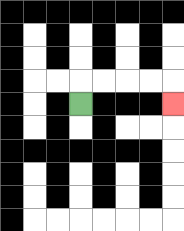{'start': '[3, 4]', 'end': '[7, 4]', 'path_directions': 'U,R,R,R,R,D', 'path_coordinates': '[[3, 4], [3, 3], [4, 3], [5, 3], [6, 3], [7, 3], [7, 4]]'}